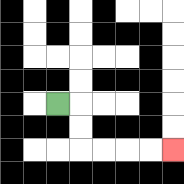{'start': '[2, 4]', 'end': '[7, 6]', 'path_directions': 'R,D,D,R,R,R,R', 'path_coordinates': '[[2, 4], [3, 4], [3, 5], [3, 6], [4, 6], [5, 6], [6, 6], [7, 6]]'}